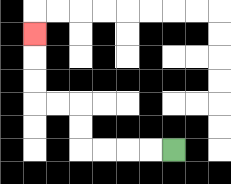{'start': '[7, 6]', 'end': '[1, 1]', 'path_directions': 'L,L,L,L,U,U,L,L,U,U,U', 'path_coordinates': '[[7, 6], [6, 6], [5, 6], [4, 6], [3, 6], [3, 5], [3, 4], [2, 4], [1, 4], [1, 3], [1, 2], [1, 1]]'}